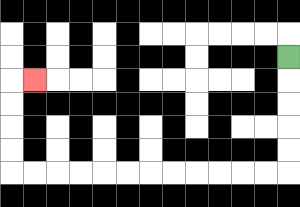{'start': '[12, 2]', 'end': '[1, 3]', 'path_directions': 'D,D,D,D,D,L,L,L,L,L,L,L,L,L,L,L,L,U,U,U,U,R', 'path_coordinates': '[[12, 2], [12, 3], [12, 4], [12, 5], [12, 6], [12, 7], [11, 7], [10, 7], [9, 7], [8, 7], [7, 7], [6, 7], [5, 7], [4, 7], [3, 7], [2, 7], [1, 7], [0, 7], [0, 6], [0, 5], [0, 4], [0, 3], [1, 3]]'}